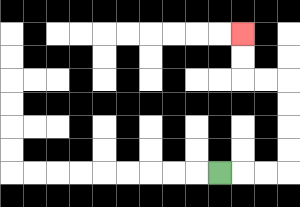{'start': '[9, 7]', 'end': '[10, 1]', 'path_directions': 'R,R,R,U,U,U,U,L,L,U,U', 'path_coordinates': '[[9, 7], [10, 7], [11, 7], [12, 7], [12, 6], [12, 5], [12, 4], [12, 3], [11, 3], [10, 3], [10, 2], [10, 1]]'}